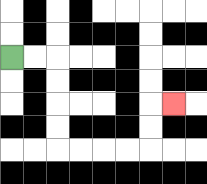{'start': '[0, 2]', 'end': '[7, 4]', 'path_directions': 'R,R,D,D,D,D,R,R,R,R,U,U,R', 'path_coordinates': '[[0, 2], [1, 2], [2, 2], [2, 3], [2, 4], [2, 5], [2, 6], [3, 6], [4, 6], [5, 6], [6, 6], [6, 5], [6, 4], [7, 4]]'}